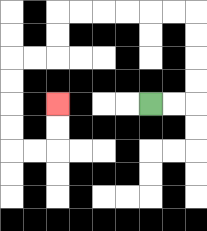{'start': '[6, 4]', 'end': '[2, 4]', 'path_directions': 'R,R,U,U,U,U,L,L,L,L,L,L,D,D,L,L,D,D,D,D,R,R,U,U', 'path_coordinates': '[[6, 4], [7, 4], [8, 4], [8, 3], [8, 2], [8, 1], [8, 0], [7, 0], [6, 0], [5, 0], [4, 0], [3, 0], [2, 0], [2, 1], [2, 2], [1, 2], [0, 2], [0, 3], [0, 4], [0, 5], [0, 6], [1, 6], [2, 6], [2, 5], [2, 4]]'}